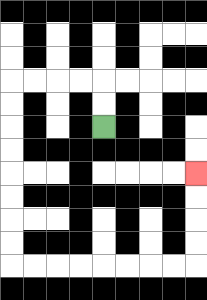{'start': '[4, 5]', 'end': '[8, 7]', 'path_directions': 'U,U,L,L,L,L,D,D,D,D,D,D,D,D,R,R,R,R,R,R,R,R,U,U,U,U', 'path_coordinates': '[[4, 5], [4, 4], [4, 3], [3, 3], [2, 3], [1, 3], [0, 3], [0, 4], [0, 5], [0, 6], [0, 7], [0, 8], [0, 9], [0, 10], [0, 11], [1, 11], [2, 11], [3, 11], [4, 11], [5, 11], [6, 11], [7, 11], [8, 11], [8, 10], [8, 9], [8, 8], [8, 7]]'}